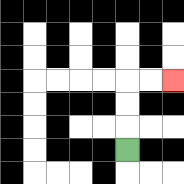{'start': '[5, 6]', 'end': '[7, 3]', 'path_directions': 'U,U,U,R,R', 'path_coordinates': '[[5, 6], [5, 5], [5, 4], [5, 3], [6, 3], [7, 3]]'}